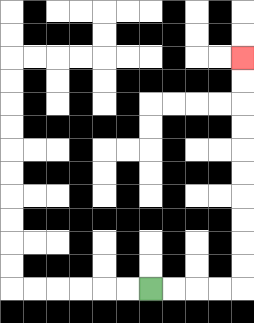{'start': '[6, 12]', 'end': '[10, 2]', 'path_directions': 'R,R,R,R,U,U,U,U,U,U,U,U,U,U', 'path_coordinates': '[[6, 12], [7, 12], [8, 12], [9, 12], [10, 12], [10, 11], [10, 10], [10, 9], [10, 8], [10, 7], [10, 6], [10, 5], [10, 4], [10, 3], [10, 2]]'}